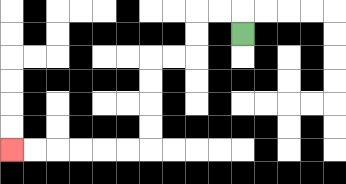{'start': '[10, 1]', 'end': '[0, 6]', 'path_directions': 'U,L,L,D,D,L,L,D,D,D,D,L,L,L,L,L,L', 'path_coordinates': '[[10, 1], [10, 0], [9, 0], [8, 0], [8, 1], [8, 2], [7, 2], [6, 2], [6, 3], [6, 4], [6, 5], [6, 6], [5, 6], [4, 6], [3, 6], [2, 6], [1, 6], [0, 6]]'}